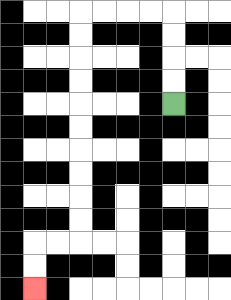{'start': '[7, 4]', 'end': '[1, 12]', 'path_directions': 'U,U,U,U,L,L,L,L,D,D,D,D,D,D,D,D,D,D,L,L,D,D', 'path_coordinates': '[[7, 4], [7, 3], [7, 2], [7, 1], [7, 0], [6, 0], [5, 0], [4, 0], [3, 0], [3, 1], [3, 2], [3, 3], [3, 4], [3, 5], [3, 6], [3, 7], [3, 8], [3, 9], [3, 10], [2, 10], [1, 10], [1, 11], [1, 12]]'}